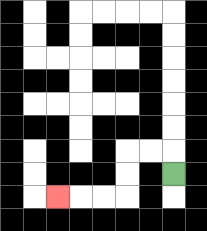{'start': '[7, 7]', 'end': '[2, 8]', 'path_directions': 'U,L,L,D,D,L,L,L', 'path_coordinates': '[[7, 7], [7, 6], [6, 6], [5, 6], [5, 7], [5, 8], [4, 8], [3, 8], [2, 8]]'}